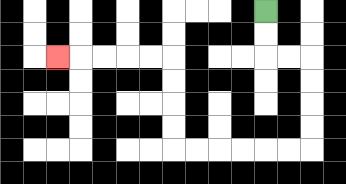{'start': '[11, 0]', 'end': '[2, 2]', 'path_directions': 'D,D,R,R,D,D,D,D,L,L,L,L,L,L,U,U,U,U,L,L,L,L,L', 'path_coordinates': '[[11, 0], [11, 1], [11, 2], [12, 2], [13, 2], [13, 3], [13, 4], [13, 5], [13, 6], [12, 6], [11, 6], [10, 6], [9, 6], [8, 6], [7, 6], [7, 5], [7, 4], [7, 3], [7, 2], [6, 2], [5, 2], [4, 2], [3, 2], [2, 2]]'}